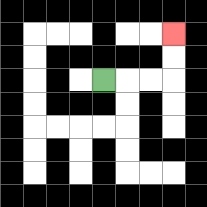{'start': '[4, 3]', 'end': '[7, 1]', 'path_directions': 'R,R,R,U,U', 'path_coordinates': '[[4, 3], [5, 3], [6, 3], [7, 3], [7, 2], [7, 1]]'}